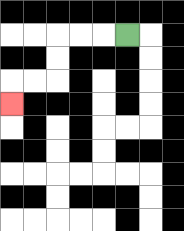{'start': '[5, 1]', 'end': '[0, 4]', 'path_directions': 'L,L,L,D,D,L,L,D', 'path_coordinates': '[[5, 1], [4, 1], [3, 1], [2, 1], [2, 2], [2, 3], [1, 3], [0, 3], [0, 4]]'}